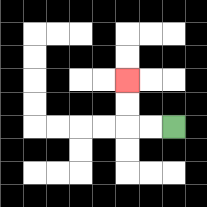{'start': '[7, 5]', 'end': '[5, 3]', 'path_directions': 'L,L,U,U', 'path_coordinates': '[[7, 5], [6, 5], [5, 5], [5, 4], [5, 3]]'}